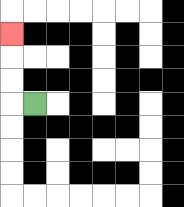{'start': '[1, 4]', 'end': '[0, 1]', 'path_directions': 'L,U,U,U', 'path_coordinates': '[[1, 4], [0, 4], [0, 3], [0, 2], [0, 1]]'}